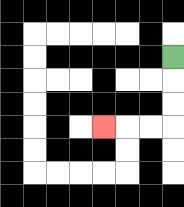{'start': '[7, 2]', 'end': '[4, 5]', 'path_directions': 'D,D,D,L,L,L', 'path_coordinates': '[[7, 2], [7, 3], [7, 4], [7, 5], [6, 5], [5, 5], [4, 5]]'}